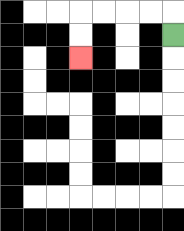{'start': '[7, 1]', 'end': '[3, 2]', 'path_directions': 'U,L,L,L,L,D,D', 'path_coordinates': '[[7, 1], [7, 0], [6, 0], [5, 0], [4, 0], [3, 0], [3, 1], [3, 2]]'}